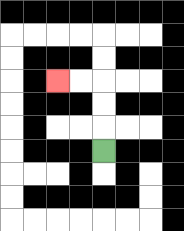{'start': '[4, 6]', 'end': '[2, 3]', 'path_directions': 'U,U,U,L,L', 'path_coordinates': '[[4, 6], [4, 5], [4, 4], [4, 3], [3, 3], [2, 3]]'}